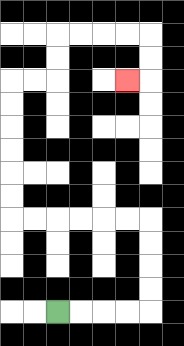{'start': '[2, 13]', 'end': '[5, 3]', 'path_directions': 'R,R,R,R,U,U,U,U,L,L,L,L,L,L,U,U,U,U,U,U,R,R,U,U,R,R,R,R,D,D,L', 'path_coordinates': '[[2, 13], [3, 13], [4, 13], [5, 13], [6, 13], [6, 12], [6, 11], [6, 10], [6, 9], [5, 9], [4, 9], [3, 9], [2, 9], [1, 9], [0, 9], [0, 8], [0, 7], [0, 6], [0, 5], [0, 4], [0, 3], [1, 3], [2, 3], [2, 2], [2, 1], [3, 1], [4, 1], [5, 1], [6, 1], [6, 2], [6, 3], [5, 3]]'}